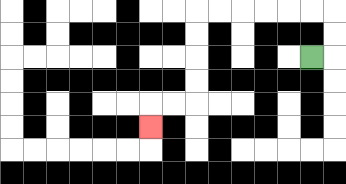{'start': '[13, 2]', 'end': '[6, 5]', 'path_directions': 'R,U,U,L,L,L,L,L,L,D,D,D,D,L,L,D', 'path_coordinates': '[[13, 2], [14, 2], [14, 1], [14, 0], [13, 0], [12, 0], [11, 0], [10, 0], [9, 0], [8, 0], [8, 1], [8, 2], [8, 3], [8, 4], [7, 4], [6, 4], [6, 5]]'}